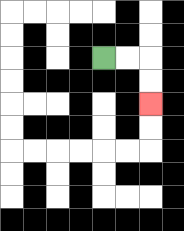{'start': '[4, 2]', 'end': '[6, 4]', 'path_directions': 'R,R,D,D', 'path_coordinates': '[[4, 2], [5, 2], [6, 2], [6, 3], [6, 4]]'}